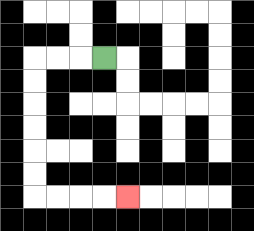{'start': '[4, 2]', 'end': '[5, 8]', 'path_directions': 'L,L,L,D,D,D,D,D,D,R,R,R,R', 'path_coordinates': '[[4, 2], [3, 2], [2, 2], [1, 2], [1, 3], [1, 4], [1, 5], [1, 6], [1, 7], [1, 8], [2, 8], [3, 8], [4, 8], [5, 8]]'}